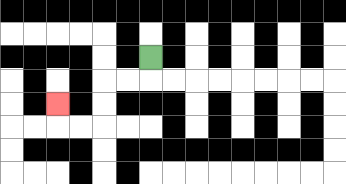{'start': '[6, 2]', 'end': '[2, 4]', 'path_directions': 'D,L,L,D,D,L,L,U', 'path_coordinates': '[[6, 2], [6, 3], [5, 3], [4, 3], [4, 4], [4, 5], [3, 5], [2, 5], [2, 4]]'}